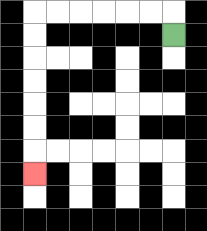{'start': '[7, 1]', 'end': '[1, 7]', 'path_directions': 'U,L,L,L,L,L,L,D,D,D,D,D,D,D', 'path_coordinates': '[[7, 1], [7, 0], [6, 0], [5, 0], [4, 0], [3, 0], [2, 0], [1, 0], [1, 1], [1, 2], [1, 3], [1, 4], [1, 5], [1, 6], [1, 7]]'}